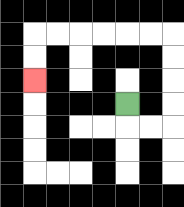{'start': '[5, 4]', 'end': '[1, 3]', 'path_directions': 'D,R,R,U,U,U,U,L,L,L,L,L,L,D,D', 'path_coordinates': '[[5, 4], [5, 5], [6, 5], [7, 5], [7, 4], [7, 3], [7, 2], [7, 1], [6, 1], [5, 1], [4, 1], [3, 1], [2, 1], [1, 1], [1, 2], [1, 3]]'}